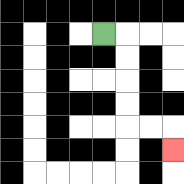{'start': '[4, 1]', 'end': '[7, 6]', 'path_directions': 'R,D,D,D,D,R,R,D', 'path_coordinates': '[[4, 1], [5, 1], [5, 2], [5, 3], [5, 4], [5, 5], [6, 5], [7, 5], [7, 6]]'}